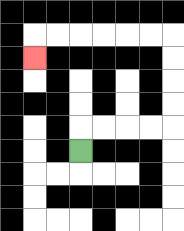{'start': '[3, 6]', 'end': '[1, 2]', 'path_directions': 'U,R,R,R,R,U,U,U,U,L,L,L,L,L,L,D', 'path_coordinates': '[[3, 6], [3, 5], [4, 5], [5, 5], [6, 5], [7, 5], [7, 4], [7, 3], [7, 2], [7, 1], [6, 1], [5, 1], [4, 1], [3, 1], [2, 1], [1, 1], [1, 2]]'}